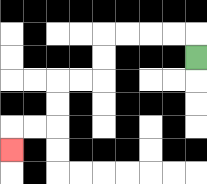{'start': '[8, 2]', 'end': '[0, 6]', 'path_directions': 'U,L,L,L,L,D,D,L,L,D,D,L,L,D', 'path_coordinates': '[[8, 2], [8, 1], [7, 1], [6, 1], [5, 1], [4, 1], [4, 2], [4, 3], [3, 3], [2, 3], [2, 4], [2, 5], [1, 5], [0, 5], [0, 6]]'}